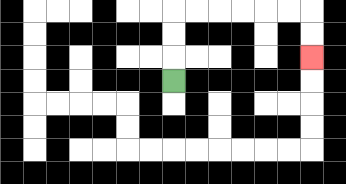{'start': '[7, 3]', 'end': '[13, 2]', 'path_directions': 'U,U,U,R,R,R,R,R,R,D,D', 'path_coordinates': '[[7, 3], [7, 2], [7, 1], [7, 0], [8, 0], [9, 0], [10, 0], [11, 0], [12, 0], [13, 0], [13, 1], [13, 2]]'}